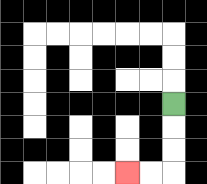{'start': '[7, 4]', 'end': '[5, 7]', 'path_directions': 'D,D,D,L,L', 'path_coordinates': '[[7, 4], [7, 5], [7, 6], [7, 7], [6, 7], [5, 7]]'}